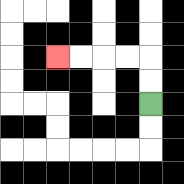{'start': '[6, 4]', 'end': '[2, 2]', 'path_directions': 'U,U,L,L,L,L', 'path_coordinates': '[[6, 4], [6, 3], [6, 2], [5, 2], [4, 2], [3, 2], [2, 2]]'}